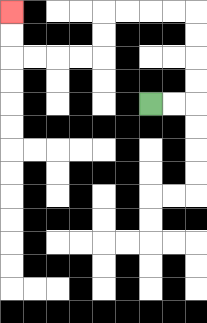{'start': '[6, 4]', 'end': '[0, 0]', 'path_directions': 'R,R,U,U,U,U,L,L,L,L,D,D,L,L,L,L,U,U', 'path_coordinates': '[[6, 4], [7, 4], [8, 4], [8, 3], [8, 2], [8, 1], [8, 0], [7, 0], [6, 0], [5, 0], [4, 0], [4, 1], [4, 2], [3, 2], [2, 2], [1, 2], [0, 2], [0, 1], [0, 0]]'}